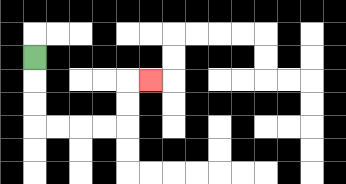{'start': '[1, 2]', 'end': '[6, 3]', 'path_directions': 'D,D,D,R,R,R,R,U,U,R', 'path_coordinates': '[[1, 2], [1, 3], [1, 4], [1, 5], [2, 5], [3, 5], [4, 5], [5, 5], [5, 4], [5, 3], [6, 3]]'}